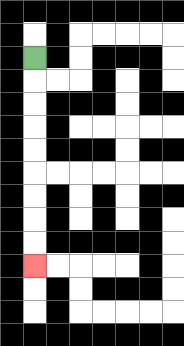{'start': '[1, 2]', 'end': '[1, 11]', 'path_directions': 'D,D,D,D,D,D,D,D,D', 'path_coordinates': '[[1, 2], [1, 3], [1, 4], [1, 5], [1, 6], [1, 7], [1, 8], [1, 9], [1, 10], [1, 11]]'}